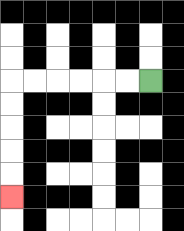{'start': '[6, 3]', 'end': '[0, 8]', 'path_directions': 'L,L,L,L,L,L,D,D,D,D,D', 'path_coordinates': '[[6, 3], [5, 3], [4, 3], [3, 3], [2, 3], [1, 3], [0, 3], [0, 4], [0, 5], [0, 6], [0, 7], [0, 8]]'}